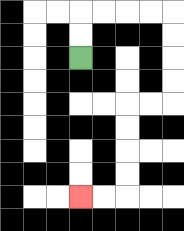{'start': '[3, 2]', 'end': '[3, 8]', 'path_directions': 'U,U,R,R,R,R,D,D,D,D,L,L,D,D,D,D,L,L', 'path_coordinates': '[[3, 2], [3, 1], [3, 0], [4, 0], [5, 0], [6, 0], [7, 0], [7, 1], [7, 2], [7, 3], [7, 4], [6, 4], [5, 4], [5, 5], [5, 6], [5, 7], [5, 8], [4, 8], [3, 8]]'}